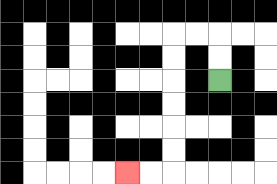{'start': '[9, 3]', 'end': '[5, 7]', 'path_directions': 'U,U,L,L,D,D,D,D,D,D,L,L', 'path_coordinates': '[[9, 3], [9, 2], [9, 1], [8, 1], [7, 1], [7, 2], [7, 3], [7, 4], [7, 5], [7, 6], [7, 7], [6, 7], [5, 7]]'}